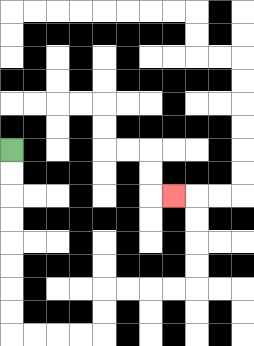{'start': '[0, 6]', 'end': '[7, 8]', 'path_directions': 'D,D,D,D,D,D,D,D,R,R,R,R,U,U,R,R,R,R,U,U,U,U,L', 'path_coordinates': '[[0, 6], [0, 7], [0, 8], [0, 9], [0, 10], [0, 11], [0, 12], [0, 13], [0, 14], [1, 14], [2, 14], [3, 14], [4, 14], [4, 13], [4, 12], [5, 12], [6, 12], [7, 12], [8, 12], [8, 11], [8, 10], [8, 9], [8, 8], [7, 8]]'}